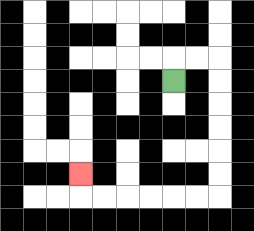{'start': '[7, 3]', 'end': '[3, 7]', 'path_directions': 'U,R,R,D,D,D,D,D,D,L,L,L,L,L,L,U', 'path_coordinates': '[[7, 3], [7, 2], [8, 2], [9, 2], [9, 3], [9, 4], [9, 5], [9, 6], [9, 7], [9, 8], [8, 8], [7, 8], [6, 8], [5, 8], [4, 8], [3, 8], [3, 7]]'}